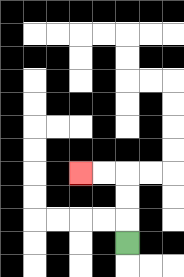{'start': '[5, 10]', 'end': '[3, 7]', 'path_directions': 'U,U,U,L,L', 'path_coordinates': '[[5, 10], [5, 9], [5, 8], [5, 7], [4, 7], [3, 7]]'}